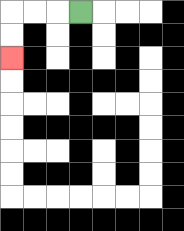{'start': '[3, 0]', 'end': '[0, 2]', 'path_directions': 'L,L,L,D,D', 'path_coordinates': '[[3, 0], [2, 0], [1, 0], [0, 0], [0, 1], [0, 2]]'}